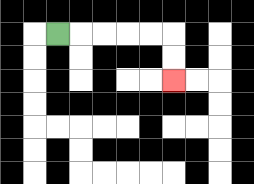{'start': '[2, 1]', 'end': '[7, 3]', 'path_directions': 'R,R,R,R,R,D,D', 'path_coordinates': '[[2, 1], [3, 1], [4, 1], [5, 1], [6, 1], [7, 1], [7, 2], [7, 3]]'}